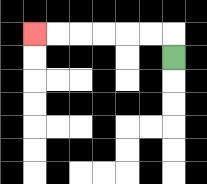{'start': '[7, 2]', 'end': '[1, 1]', 'path_directions': 'U,L,L,L,L,L,L', 'path_coordinates': '[[7, 2], [7, 1], [6, 1], [5, 1], [4, 1], [3, 1], [2, 1], [1, 1]]'}